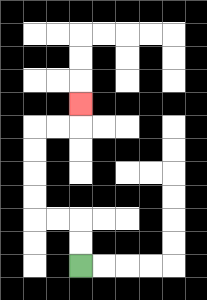{'start': '[3, 11]', 'end': '[3, 4]', 'path_directions': 'U,U,L,L,U,U,U,U,R,R,U', 'path_coordinates': '[[3, 11], [3, 10], [3, 9], [2, 9], [1, 9], [1, 8], [1, 7], [1, 6], [1, 5], [2, 5], [3, 5], [3, 4]]'}